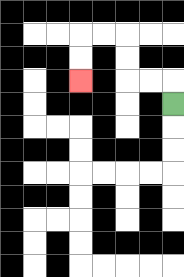{'start': '[7, 4]', 'end': '[3, 3]', 'path_directions': 'U,L,L,U,U,L,L,D,D', 'path_coordinates': '[[7, 4], [7, 3], [6, 3], [5, 3], [5, 2], [5, 1], [4, 1], [3, 1], [3, 2], [3, 3]]'}